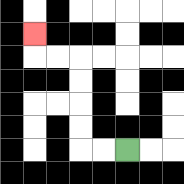{'start': '[5, 6]', 'end': '[1, 1]', 'path_directions': 'L,L,U,U,U,U,L,L,U', 'path_coordinates': '[[5, 6], [4, 6], [3, 6], [3, 5], [3, 4], [3, 3], [3, 2], [2, 2], [1, 2], [1, 1]]'}